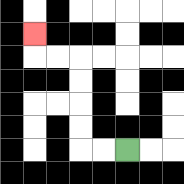{'start': '[5, 6]', 'end': '[1, 1]', 'path_directions': 'L,L,U,U,U,U,L,L,U', 'path_coordinates': '[[5, 6], [4, 6], [3, 6], [3, 5], [3, 4], [3, 3], [3, 2], [2, 2], [1, 2], [1, 1]]'}